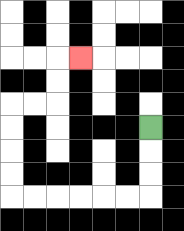{'start': '[6, 5]', 'end': '[3, 2]', 'path_directions': 'D,D,D,L,L,L,L,L,L,U,U,U,U,R,R,U,U,R', 'path_coordinates': '[[6, 5], [6, 6], [6, 7], [6, 8], [5, 8], [4, 8], [3, 8], [2, 8], [1, 8], [0, 8], [0, 7], [0, 6], [0, 5], [0, 4], [1, 4], [2, 4], [2, 3], [2, 2], [3, 2]]'}